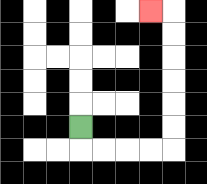{'start': '[3, 5]', 'end': '[6, 0]', 'path_directions': 'D,R,R,R,R,U,U,U,U,U,U,L', 'path_coordinates': '[[3, 5], [3, 6], [4, 6], [5, 6], [6, 6], [7, 6], [7, 5], [7, 4], [7, 3], [7, 2], [7, 1], [7, 0], [6, 0]]'}